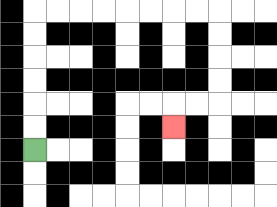{'start': '[1, 6]', 'end': '[7, 5]', 'path_directions': 'U,U,U,U,U,U,R,R,R,R,R,R,R,R,D,D,D,D,L,L,D', 'path_coordinates': '[[1, 6], [1, 5], [1, 4], [1, 3], [1, 2], [1, 1], [1, 0], [2, 0], [3, 0], [4, 0], [5, 0], [6, 0], [7, 0], [8, 0], [9, 0], [9, 1], [9, 2], [9, 3], [9, 4], [8, 4], [7, 4], [7, 5]]'}